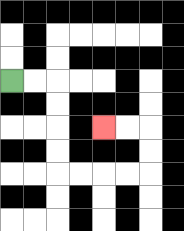{'start': '[0, 3]', 'end': '[4, 5]', 'path_directions': 'R,R,D,D,D,D,R,R,R,R,U,U,L,L', 'path_coordinates': '[[0, 3], [1, 3], [2, 3], [2, 4], [2, 5], [2, 6], [2, 7], [3, 7], [4, 7], [5, 7], [6, 7], [6, 6], [6, 5], [5, 5], [4, 5]]'}